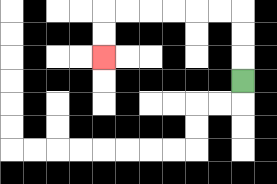{'start': '[10, 3]', 'end': '[4, 2]', 'path_directions': 'U,U,U,L,L,L,L,L,L,D,D', 'path_coordinates': '[[10, 3], [10, 2], [10, 1], [10, 0], [9, 0], [8, 0], [7, 0], [6, 0], [5, 0], [4, 0], [4, 1], [4, 2]]'}